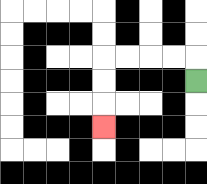{'start': '[8, 3]', 'end': '[4, 5]', 'path_directions': 'U,L,L,L,L,D,D,D', 'path_coordinates': '[[8, 3], [8, 2], [7, 2], [6, 2], [5, 2], [4, 2], [4, 3], [4, 4], [4, 5]]'}